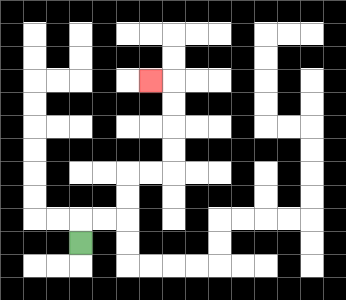{'start': '[3, 10]', 'end': '[6, 3]', 'path_directions': 'U,R,R,U,U,R,R,U,U,U,U,L', 'path_coordinates': '[[3, 10], [3, 9], [4, 9], [5, 9], [5, 8], [5, 7], [6, 7], [7, 7], [7, 6], [7, 5], [7, 4], [7, 3], [6, 3]]'}